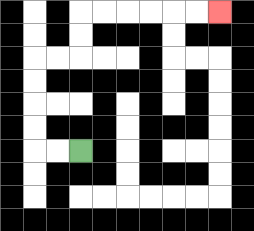{'start': '[3, 6]', 'end': '[9, 0]', 'path_directions': 'L,L,U,U,U,U,R,R,U,U,R,R,R,R,R,R', 'path_coordinates': '[[3, 6], [2, 6], [1, 6], [1, 5], [1, 4], [1, 3], [1, 2], [2, 2], [3, 2], [3, 1], [3, 0], [4, 0], [5, 0], [6, 0], [7, 0], [8, 0], [9, 0]]'}